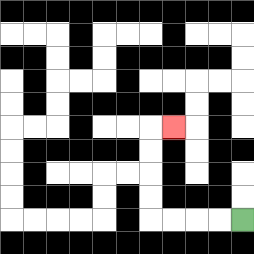{'start': '[10, 9]', 'end': '[7, 5]', 'path_directions': 'L,L,L,L,U,U,U,U,R', 'path_coordinates': '[[10, 9], [9, 9], [8, 9], [7, 9], [6, 9], [6, 8], [6, 7], [6, 6], [6, 5], [7, 5]]'}